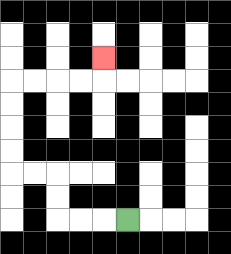{'start': '[5, 9]', 'end': '[4, 2]', 'path_directions': 'L,L,L,U,U,L,L,U,U,U,U,R,R,R,R,U', 'path_coordinates': '[[5, 9], [4, 9], [3, 9], [2, 9], [2, 8], [2, 7], [1, 7], [0, 7], [0, 6], [0, 5], [0, 4], [0, 3], [1, 3], [2, 3], [3, 3], [4, 3], [4, 2]]'}